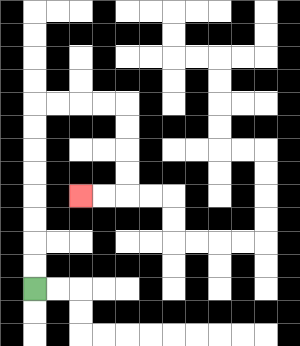{'start': '[1, 12]', 'end': '[3, 8]', 'path_directions': 'U,U,U,U,U,U,U,U,R,R,R,R,D,D,D,D,L,L', 'path_coordinates': '[[1, 12], [1, 11], [1, 10], [1, 9], [1, 8], [1, 7], [1, 6], [1, 5], [1, 4], [2, 4], [3, 4], [4, 4], [5, 4], [5, 5], [5, 6], [5, 7], [5, 8], [4, 8], [3, 8]]'}